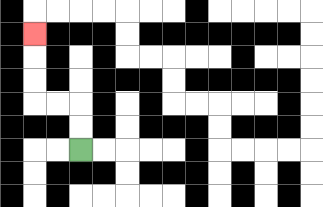{'start': '[3, 6]', 'end': '[1, 1]', 'path_directions': 'U,U,L,L,U,U,U', 'path_coordinates': '[[3, 6], [3, 5], [3, 4], [2, 4], [1, 4], [1, 3], [1, 2], [1, 1]]'}